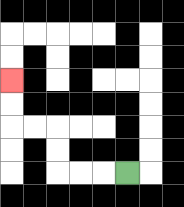{'start': '[5, 7]', 'end': '[0, 3]', 'path_directions': 'L,L,L,U,U,L,L,U,U', 'path_coordinates': '[[5, 7], [4, 7], [3, 7], [2, 7], [2, 6], [2, 5], [1, 5], [0, 5], [0, 4], [0, 3]]'}